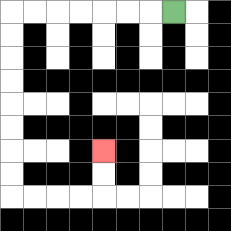{'start': '[7, 0]', 'end': '[4, 6]', 'path_directions': 'L,L,L,L,L,L,L,D,D,D,D,D,D,D,D,R,R,R,R,U,U', 'path_coordinates': '[[7, 0], [6, 0], [5, 0], [4, 0], [3, 0], [2, 0], [1, 0], [0, 0], [0, 1], [0, 2], [0, 3], [0, 4], [0, 5], [0, 6], [0, 7], [0, 8], [1, 8], [2, 8], [3, 8], [4, 8], [4, 7], [4, 6]]'}